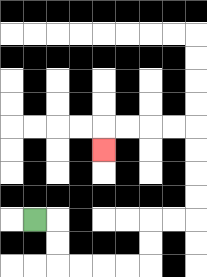{'start': '[1, 9]', 'end': '[4, 6]', 'path_directions': 'R,D,D,R,R,R,R,U,U,R,R,U,U,U,U,L,L,L,L,D', 'path_coordinates': '[[1, 9], [2, 9], [2, 10], [2, 11], [3, 11], [4, 11], [5, 11], [6, 11], [6, 10], [6, 9], [7, 9], [8, 9], [8, 8], [8, 7], [8, 6], [8, 5], [7, 5], [6, 5], [5, 5], [4, 5], [4, 6]]'}